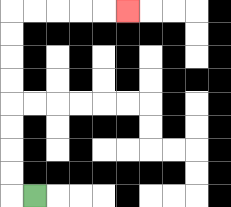{'start': '[1, 8]', 'end': '[5, 0]', 'path_directions': 'L,U,U,U,U,U,U,U,U,R,R,R,R,R', 'path_coordinates': '[[1, 8], [0, 8], [0, 7], [0, 6], [0, 5], [0, 4], [0, 3], [0, 2], [0, 1], [0, 0], [1, 0], [2, 0], [3, 0], [4, 0], [5, 0]]'}